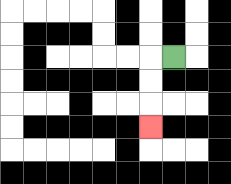{'start': '[7, 2]', 'end': '[6, 5]', 'path_directions': 'L,D,D,D', 'path_coordinates': '[[7, 2], [6, 2], [6, 3], [6, 4], [6, 5]]'}